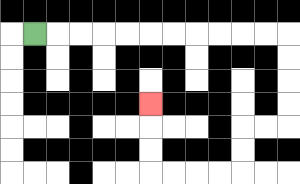{'start': '[1, 1]', 'end': '[6, 4]', 'path_directions': 'R,R,R,R,R,R,R,R,R,R,R,D,D,D,D,L,L,D,D,L,L,L,L,U,U,U', 'path_coordinates': '[[1, 1], [2, 1], [3, 1], [4, 1], [5, 1], [6, 1], [7, 1], [8, 1], [9, 1], [10, 1], [11, 1], [12, 1], [12, 2], [12, 3], [12, 4], [12, 5], [11, 5], [10, 5], [10, 6], [10, 7], [9, 7], [8, 7], [7, 7], [6, 7], [6, 6], [6, 5], [6, 4]]'}